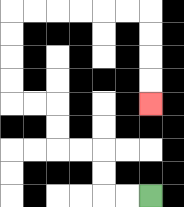{'start': '[6, 8]', 'end': '[6, 4]', 'path_directions': 'L,L,U,U,L,L,U,U,L,L,U,U,U,U,R,R,R,R,R,R,D,D,D,D', 'path_coordinates': '[[6, 8], [5, 8], [4, 8], [4, 7], [4, 6], [3, 6], [2, 6], [2, 5], [2, 4], [1, 4], [0, 4], [0, 3], [0, 2], [0, 1], [0, 0], [1, 0], [2, 0], [3, 0], [4, 0], [5, 0], [6, 0], [6, 1], [6, 2], [6, 3], [6, 4]]'}